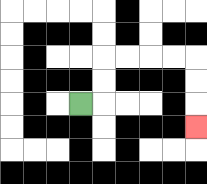{'start': '[3, 4]', 'end': '[8, 5]', 'path_directions': 'R,U,U,R,R,R,R,D,D,D', 'path_coordinates': '[[3, 4], [4, 4], [4, 3], [4, 2], [5, 2], [6, 2], [7, 2], [8, 2], [8, 3], [8, 4], [8, 5]]'}